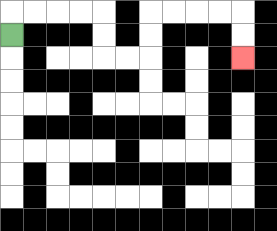{'start': '[0, 1]', 'end': '[10, 2]', 'path_directions': 'U,R,R,R,R,D,D,R,R,U,U,R,R,R,R,D,D', 'path_coordinates': '[[0, 1], [0, 0], [1, 0], [2, 0], [3, 0], [4, 0], [4, 1], [4, 2], [5, 2], [6, 2], [6, 1], [6, 0], [7, 0], [8, 0], [9, 0], [10, 0], [10, 1], [10, 2]]'}